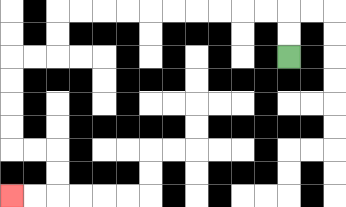{'start': '[12, 2]', 'end': '[0, 8]', 'path_directions': 'U,U,L,L,L,L,L,L,L,L,L,L,D,D,L,L,D,D,D,D,R,R,D,D,L,L', 'path_coordinates': '[[12, 2], [12, 1], [12, 0], [11, 0], [10, 0], [9, 0], [8, 0], [7, 0], [6, 0], [5, 0], [4, 0], [3, 0], [2, 0], [2, 1], [2, 2], [1, 2], [0, 2], [0, 3], [0, 4], [0, 5], [0, 6], [1, 6], [2, 6], [2, 7], [2, 8], [1, 8], [0, 8]]'}